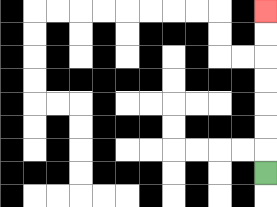{'start': '[11, 7]', 'end': '[11, 0]', 'path_directions': 'U,U,U,U,U,U,U', 'path_coordinates': '[[11, 7], [11, 6], [11, 5], [11, 4], [11, 3], [11, 2], [11, 1], [11, 0]]'}